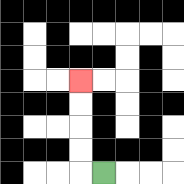{'start': '[4, 7]', 'end': '[3, 3]', 'path_directions': 'L,U,U,U,U', 'path_coordinates': '[[4, 7], [3, 7], [3, 6], [3, 5], [3, 4], [3, 3]]'}